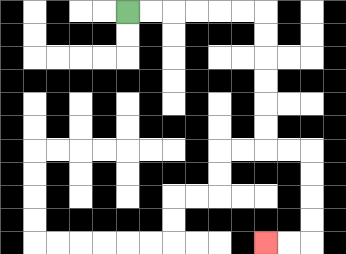{'start': '[5, 0]', 'end': '[11, 10]', 'path_directions': 'R,R,R,R,R,R,D,D,D,D,D,D,R,R,D,D,D,D,L,L', 'path_coordinates': '[[5, 0], [6, 0], [7, 0], [8, 0], [9, 0], [10, 0], [11, 0], [11, 1], [11, 2], [11, 3], [11, 4], [11, 5], [11, 6], [12, 6], [13, 6], [13, 7], [13, 8], [13, 9], [13, 10], [12, 10], [11, 10]]'}